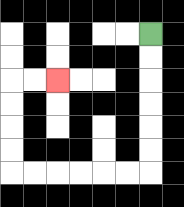{'start': '[6, 1]', 'end': '[2, 3]', 'path_directions': 'D,D,D,D,D,D,L,L,L,L,L,L,U,U,U,U,R,R', 'path_coordinates': '[[6, 1], [6, 2], [6, 3], [6, 4], [6, 5], [6, 6], [6, 7], [5, 7], [4, 7], [3, 7], [2, 7], [1, 7], [0, 7], [0, 6], [0, 5], [0, 4], [0, 3], [1, 3], [2, 3]]'}